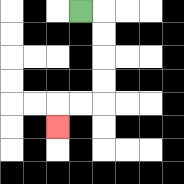{'start': '[3, 0]', 'end': '[2, 5]', 'path_directions': 'R,D,D,D,D,L,L,D', 'path_coordinates': '[[3, 0], [4, 0], [4, 1], [4, 2], [4, 3], [4, 4], [3, 4], [2, 4], [2, 5]]'}